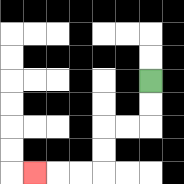{'start': '[6, 3]', 'end': '[1, 7]', 'path_directions': 'D,D,L,L,D,D,L,L,L', 'path_coordinates': '[[6, 3], [6, 4], [6, 5], [5, 5], [4, 5], [4, 6], [4, 7], [3, 7], [2, 7], [1, 7]]'}